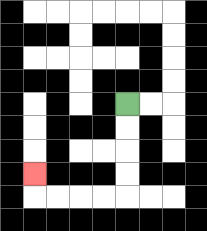{'start': '[5, 4]', 'end': '[1, 7]', 'path_directions': 'D,D,D,D,L,L,L,L,U', 'path_coordinates': '[[5, 4], [5, 5], [5, 6], [5, 7], [5, 8], [4, 8], [3, 8], [2, 8], [1, 8], [1, 7]]'}